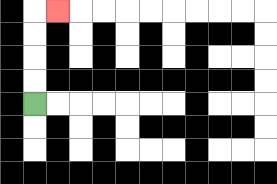{'start': '[1, 4]', 'end': '[2, 0]', 'path_directions': 'U,U,U,U,R', 'path_coordinates': '[[1, 4], [1, 3], [1, 2], [1, 1], [1, 0], [2, 0]]'}